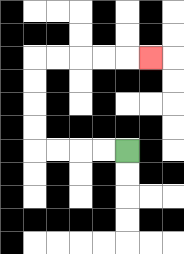{'start': '[5, 6]', 'end': '[6, 2]', 'path_directions': 'L,L,L,L,U,U,U,U,R,R,R,R,R', 'path_coordinates': '[[5, 6], [4, 6], [3, 6], [2, 6], [1, 6], [1, 5], [1, 4], [1, 3], [1, 2], [2, 2], [3, 2], [4, 2], [5, 2], [6, 2]]'}